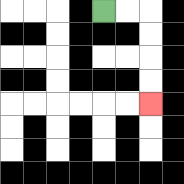{'start': '[4, 0]', 'end': '[6, 4]', 'path_directions': 'R,R,D,D,D,D', 'path_coordinates': '[[4, 0], [5, 0], [6, 0], [6, 1], [6, 2], [6, 3], [6, 4]]'}